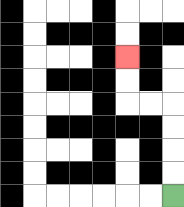{'start': '[7, 8]', 'end': '[5, 2]', 'path_directions': 'U,U,U,U,L,L,U,U', 'path_coordinates': '[[7, 8], [7, 7], [7, 6], [7, 5], [7, 4], [6, 4], [5, 4], [5, 3], [5, 2]]'}